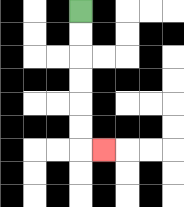{'start': '[3, 0]', 'end': '[4, 6]', 'path_directions': 'D,D,D,D,D,D,R', 'path_coordinates': '[[3, 0], [3, 1], [3, 2], [3, 3], [3, 4], [3, 5], [3, 6], [4, 6]]'}